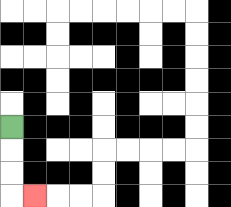{'start': '[0, 5]', 'end': '[1, 8]', 'path_directions': 'D,D,D,R', 'path_coordinates': '[[0, 5], [0, 6], [0, 7], [0, 8], [1, 8]]'}